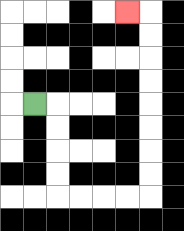{'start': '[1, 4]', 'end': '[5, 0]', 'path_directions': 'R,D,D,D,D,R,R,R,R,U,U,U,U,U,U,U,U,L', 'path_coordinates': '[[1, 4], [2, 4], [2, 5], [2, 6], [2, 7], [2, 8], [3, 8], [4, 8], [5, 8], [6, 8], [6, 7], [6, 6], [6, 5], [6, 4], [6, 3], [6, 2], [6, 1], [6, 0], [5, 0]]'}